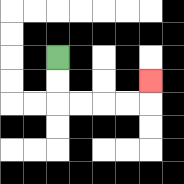{'start': '[2, 2]', 'end': '[6, 3]', 'path_directions': 'D,D,R,R,R,R,U', 'path_coordinates': '[[2, 2], [2, 3], [2, 4], [3, 4], [4, 4], [5, 4], [6, 4], [6, 3]]'}